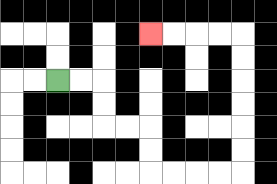{'start': '[2, 3]', 'end': '[6, 1]', 'path_directions': 'R,R,D,D,R,R,D,D,R,R,R,R,U,U,U,U,U,U,L,L,L,L', 'path_coordinates': '[[2, 3], [3, 3], [4, 3], [4, 4], [4, 5], [5, 5], [6, 5], [6, 6], [6, 7], [7, 7], [8, 7], [9, 7], [10, 7], [10, 6], [10, 5], [10, 4], [10, 3], [10, 2], [10, 1], [9, 1], [8, 1], [7, 1], [6, 1]]'}